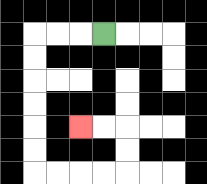{'start': '[4, 1]', 'end': '[3, 5]', 'path_directions': 'L,L,L,D,D,D,D,D,D,R,R,R,R,U,U,L,L', 'path_coordinates': '[[4, 1], [3, 1], [2, 1], [1, 1], [1, 2], [1, 3], [1, 4], [1, 5], [1, 6], [1, 7], [2, 7], [3, 7], [4, 7], [5, 7], [5, 6], [5, 5], [4, 5], [3, 5]]'}